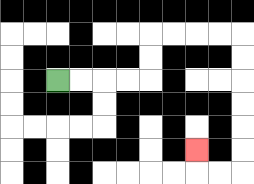{'start': '[2, 3]', 'end': '[8, 6]', 'path_directions': 'R,R,R,R,U,U,R,R,R,R,D,D,D,D,D,D,L,L,U', 'path_coordinates': '[[2, 3], [3, 3], [4, 3], [5, 3], [6, 3], [6, 2], [6, 1], [7, 1], [8, 1], [9, 1], [10, 1], [10, 2], [10, 3], [10, 4], [10, 5], [10, 6], [10, 7], [9, 7], [8, 7], [8, 6]]'}